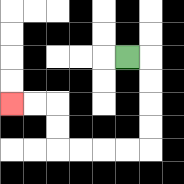{'start': '[5, 2]', 'end': '[0, 4]', 'path_directions': 'R,D,D,D,D,L,L,L,L,U,U,L,L', 'path_coordinates': '[[5, 2], [6, 2], [6, 3], [6, 4], [6, 5], [6, 6], [5, 6], [4, 6], [3, 6], [2, 6], [2, 5], [2, 4], [1, 4], [0, 4]]'}